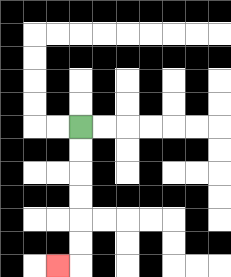{'start': '[3, 5]', 'end': '[2, 11]', 'path_directions': 'D,D,D,D,D,D,L', 'path_coordinates': '[[3, 5], [3, 6], [3, 7], [3, 8], [3, 9], [3, 10], [3, 11], [2, 11]]'}